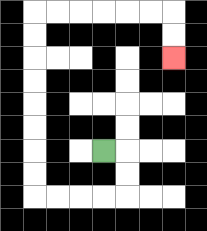{'start': '[4, 6]', 'end': '[7, 2]', 'path_directions': 'R,D,D,L,L,L,L,U,U,U,U,U,U,U,U,R,R,R,R,R,R,D,D', 'path_coordinates': '[[4, 6], [5, 6], [5, 7], [5, 8], [4, 8], [3, 8], [2, 8], [1, 8], [1, 7], [1, 6], [1, 5], [1, 4], [1, 3], [1, 2], [1, 1], [1, 0], [2, 0], [3, 0], [4, 0], [5, 0], [6, 0], [7, 0], [7, 1], [7, 2]]'}